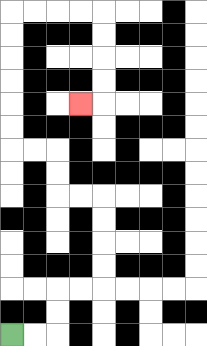{'start': '[0, 14]', 'end': '[3, 4]', 'path_directions': 'R,R,U,U,R,R,U,U,U,U,L,L,U,U,L,L,U,U,U,U,U,U,R,R,R,R,D,D,D,D,L', 'path_coordinates': '[[0, 14], [1, 14], [2, 14], [2, 13], [2, 12], [3, 12], [4, 12], [4, 11], [4, 10], [4, 9], [4, 8], [3, 8], [2, 8], [2, 7], [2, 6], [1, 6], [0, 6], [0, 5], [0, 4], [0, 3], [0, 2], [0, 1], [0, 0], [1, 0], [2, 0], [3, 0], [4, 0], [4, 1], [4, 2], [4, 3], [4, 4], [3, 4]]'}